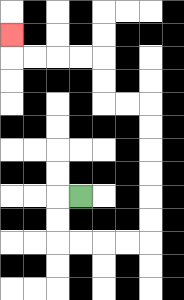{'start': '[3, 8]', 'end': '[0, 1]', 'path_directions': 'L,D,D,R,R,R,R,U,U,U,U,U,U,L,L,U,U,L,L,L,L,U', 'path_coordinates': '[[3, 8], [2, 8], [2, 9], [2, 10], [3, 10], [4, 10], [5, 10], [6, 10], [6, 9], [6, 8], [6, 7], [6, 6], [6, 5], [6, 4], [5, 4], [4, 4], [4, 3], [4, 2], [3, 2], [2, 2], [1, 2], [0, 2], [0, 1]]'}